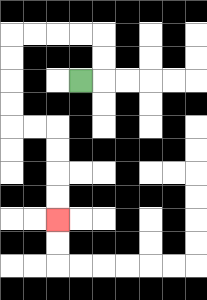{'start': '[3, 3]', 'end': '[2, 9]', 'path_directions': 'R,U,U,L,L,L,L,D,D,D,D,R,R,D,D,D,D', 'path_coordinates': '[[3, 3], [4, 3], [4, 2], [4, 1], [3, 1], [2, 1], [1, 1], [0, 1], [0, 2], [0, 3], [0, 4], [0, 5], [1, 5], [2, 5], [2, 6], [2, 7], [2, 8], [2, 9]]'}